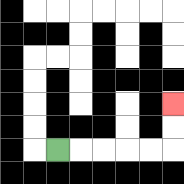{'start': '[2, 6]', 'end': '[7, 4]', 'path_directions': 'R,R,R,R,R,U,U', 'path_coordinates': '[[2, 6], [3, 6], [4, 6], [5, 6], [6, 6], [7, 6], [7, 5], [7, 4]]'}